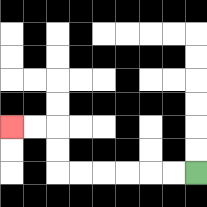{'start': '[8, 7]', 'end': '[0, 5]', 'path_directions': 'L,L,L,L,L,L,U,U,L,L', 'path_coordinates': '[[8, 7], [7, 7], [6, 7], [5, 7], [4, 7], [3, 7], [2, 7], [2, 6], [2, 5], [1, 5], [0, 5]]'}